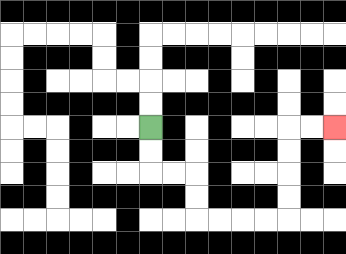{'start': '[6, 5]', 'end': '[14, 5]', 'path_directions': 'D,D,R,R,D,D,R,R,R,R,U,U,U,U,R,R', 'path_coordinates': '[[6, 5], [6, 6], [6, 7], [7, 7], [8, 7], [8, 8], [8, 9], [9, 9], [10, 9], [11, 9], [12, 9], [12, 8], [12, 7], [12, 6], [12, 5], [13, 5], [14, 5]]'}